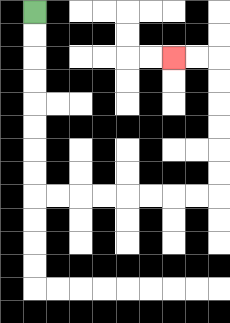{'start': '[1, 0]', 'end': '[7, 2]', 'path_directions': 'D,D,D,D,D,D,D,D,R,R,R,R,R,R,R,R,U,U,U,U,U,U,L,L', 'path_coordinates': '[[1, 0], [1, 1], [1, 2], [1, 3], [1, 4], [1, 5], [1, 6], [1, 7], [1, 8], [2, 8], [3, 8], [4, 8], [5, 8], [6, 8], [7, 8], [8, 8], [9, 8], [9, 7], [9, 6], [9, 5], [9, 4], [9, 3], [9, 2], [8, 2], [7, 2]]'}